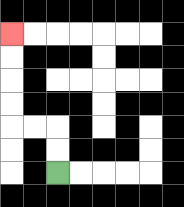{'start': '[2, 7]', 'end': '[0, 1]', 'path_directions': 'U,U,L,L,U,U,U,U', 'path_coordinates': '[[2, 7], [2, 6], [2, 5], [1, 5], [0, 5], [0, 4], [0, 3], [0, 2], [0, 1]]'}